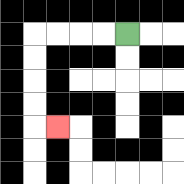{'start': '[5, 1]', 'end': '[2, 5]', 'path_directions': 'L,L,L,L,D,D,D,D,R', 'path_coordinates': '[[5, 1], [4, 1], [3, 1], [2, 1], [1, 1], [1, 2], [1, 3], [1, 4], [1, 5], [2, 5]]'}